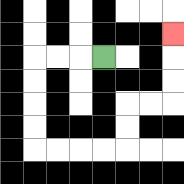{'start': '[4, 2]', 'end': '[7, 1]', 'path_directions': 'L,L,L,D,D,D,D,R,R,R,R,U,U,R,R,U,U,U', 'path_coordinates': '[[4, 2], [3, 2], [2, 2], [1, 2], [1, 3], [1, 4], [1, 5], [1, 6], [2, 6], [3, 6], [4, 6], [5, 6], [5, 5], [5, 4], [6, 4], [7, 4], [7, 3], [7, 2], [7, 1]]'}